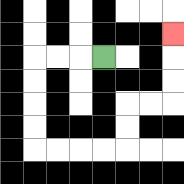{'start': '[4, 2]', 'end': '[7, 1]', 'path_directions': 'L,L,L,D,D,D,D,R,R,R,R,U,U,R,R,U,U,U', 'path_coordinates': '[[4, 2], [3, 2], [2, 2], [1, 2], [1, 3], [1, 4], [1, 5], [1, 6], [2, 6], [3, 6], [4, 6], [5, 6], [5, 5], [5, 4], [6, 4], [7, 4], [7, 3], [7, 2], [7, 1]]'}